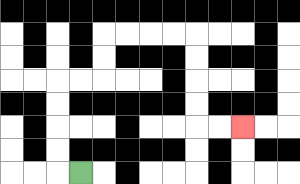{'start': '[3, 7]', 'end': '[10, 5]', 'path_directions': 'L,U,U,U,U,R,R,U,U,R,R,R,R,D,D,D,D,R,R', 'path_coordinates': '[[3, 7], [2, 7], [2, 6], [2, 5], [2, 4], [2, 3], [3, 3], [4, 3], [4, 2], [4, 1], [5, 1], [6, 1], [7, 1], [8, 1], [8, 2], [8, 3], [8, 4], [8, 5], [9, 5], [10, 5]]'}